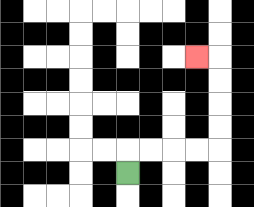{'start': '[5, 7]', 'end': '[8, 2]', 'path_directions': 'U,R,R,R,R,U,U,U,U,L', 'path_coordinates': '[[5, 7], [5, 6], [6, 6], [7, 6], [8, 6], [9, 6], [9, 5], [9, 4], [9, 3], [9, 2], [8, 2]]'}